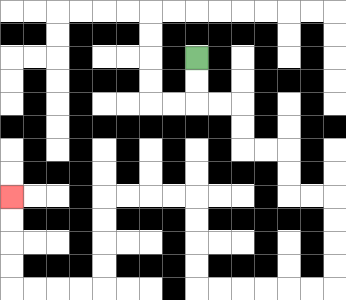{'start': '[8, 2]', 'end': '[0, 8]', 'path_directions': 'D,D,R,R,D,D,R,R,D,D,R,R,D,D,D,D,L,L,L,L,L,L,U,U,U,U,L,L,L,L,D,D,D,D,L,L,L,L,U,U,U,U', 'path_coordinates': '[[8, 2], [8, 3], [8, 4], [9, 4], [10, 4], [10, 5], [10, 6], [11, 6], [12, 6], [12, 7], [12, 8], [13, 8], [14, 8], [14, 9], [14, 10], [14, 11], [14, 12], [13, 12], [12, 12], [11, 12], [10, 12], [9, 12], [8, 12], [8, 11], [8, 10], [8, 9], [8, 8], [7, 8], [6, 8], [5, 8], [4, 8], [4, 9], [4, 10], [4, 11], [4, 12], [3, 12], [2, 12], [1, 12], [0, 12], [0, 11], [0, 10], [0, 9], [0, 8]]'}